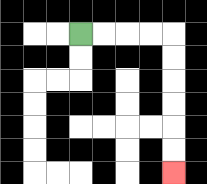{'start': '[3, 1]', 'end': '[7, 7]', 'path_directions': 'R,R,R,R,D,D,D,D,D,D', 'path_coordinates': '[[3, 1], [4, 1], [5, 1], [6, 1], [7, 1], [7, 2], [7, 3], [7, 4], [7, 5], [7, 6], [7, 7]]'}